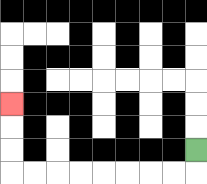{'start': '[8, 6]', 'end': '[0, 4]', 'path_directions': 'D,L,L,L,L,L,L,L,L,U,U,U', 'path_coordinates': '[[8, 6], [8, 7], [7, 7], [6, 7], [5, 7], [4, 7], [3, 7], [2, 7], [1, 7], [0, 7], [0, 6], [0, 5], [0, 4]]'}